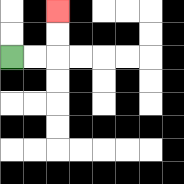{'start': '[0, 2]', 'end': '[2, 0]', 'path_directions': 'R,R,U,U', 'path_coordinates': '[[0, 2], [1, 2], [2, 2], [2, 1], [2, 0]]'}